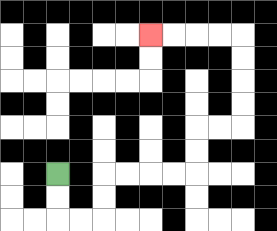{'start': '[2, 7]', 'end': '[6, 1]', 'path_directions': 'D,D,R,R,U,U,R,R,R,R,U,U,R,R,U,U,U,U,L,L,L,L', 'path_coordinates': '[[2, 7], [2, 8], [2, 9], [3, 9], [4, 9], [4, 8], [4, 7], [5, 7], [6, 7], [7, 7], [8, 7], [8, 6], [8, 5], [9, 5], [10, 5], [10, 4], [10, 3], [10, 2], [10, 1], [9, 1], [8, 1], [7, 1], [6, 1]]'}